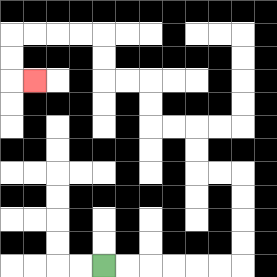{'start': '[4, 11]', 'end': '[1, 3]', 'path_directions': 'R,R,R,R,R,R,U,U,U,U,L,L,U,U,L,L,U,U,L,L,U,U,L,L,L,L,D,D,R', 'path_coordinates': '[[4, 11], [5, 11], [6, 11], [7, 11], [8, 11], [9, 11], [10, 11], [10, 10], [10, 9], [10, 8], [10, 7], [9, 7], [8, 7], [8, 6], [8, 5], [7, 5], [6, 5], [6, 4], [6, 3], [5, 3], [4, 3], [4, 2], [4, 1], [3, 1], [2, 1], [1, 1], [0, 1], [0, 2], [0, 3], [1, 3]]'}